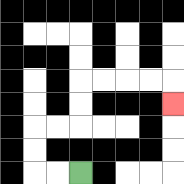{'start': '[3, 7]', 'end': '[7, 4]', 'path_directions': 'L,L,U,U,R,R,U,U,R,R,R,R,D', 'path_coordinates': '[[3, 7], [2, 7], [1, 7], [1, 6], [1, 5], [2, 5], [3, 5], [3, 4], [3, 3], [4, 3], [5, 3], [6, 3], [7, 3], [7, 4]]'}